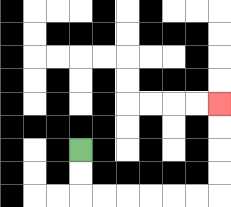{'start': '[3, 6]', 'end': '[9, 4]', 'path_directions': 'D,D,R,R,R,R,R,R,U,U,U,U', 'path_coordinates': '[[3, 6], [3, 7], [3, 8], [4, 8], [5, 8], [6, 8], [7, 8], [8, 8], [9, 8], [9, 7], [9, 6], [9, 5], [9, 4]]'}